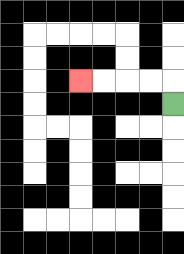{'start': '[7, 4]', 'end': '[3, 3]', 'path_directions': 'U,L,L,L,L', 'path_coordinates': '[[7, 4], [7, 3], [6, 3], [5, 3], [4, 3], [3, 3]]'}